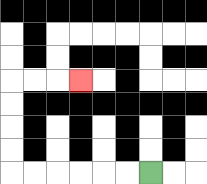{'start': '[6, 7]', 'end': '[3, 3]', 'path_directions': 'L,L,L,L,L,L,U,U,U,U,R,R,R', 'path_coordinates': '[[6, 7], [5, 7], [4, 7], [3, 7], [2, 7], [1, 7], [0, 7], [0, 6], [0, 5], [0, 4], [0, 3], [1, 3], [2, 3], [3, 3]]'}